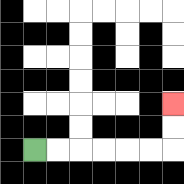{'start': '[1, 6]', 'end': '[7, 4]', 'path_directions': 'R,R,R,R,R,R,U,U', 'path_coordinates': '[[1, 6], [2, 6], [3, 6], [4, 6], [5, 6], [6, 6], [7, 6], [7, 5], [7, 4]]'}